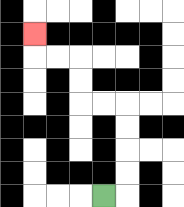{'start': '[4, 8]', 'end': '[1, 1]', 'path_directions': 'R,U,U,U,U,L,L,U,U,L,L,U', 'path_coordinates': '[[4, 8], [5, 8], [5, 7], [5, 6], [5, 5], [5, 4], [4, 4], [3, 4], [3, 3], [3, 2], [2, 2], [1, 2], [1, 1]]'}